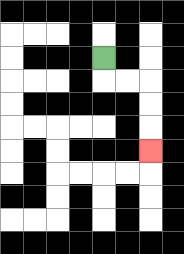{'start': '[4, 2]', 'end': '[6, 6]', 'path_directions': 'D,R,R,D,D,D', 'path_coordinates': '[[4, 2], [4, 3], [5, 3], [6, 3], [6, 4], [6, 5], [6, 6]]'}